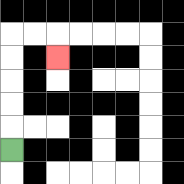{'start': '[0, 6]', 'end': '[2, 2]', 'path_directions': 'U,U,U,U,U,R,R,D', 'path_coordinates': '[[0, 6], [0, 5], [0, 4], [0, 3], [0, 2], [0, 1], [1, 1], [2, 1], [2, 2]]'}